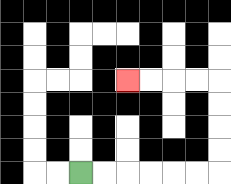{'start': '[3, 7]', 'end': '[5, 3]', 'path_directions': 'R,R,R,R,R,R,U,U,U,U,L,L,L,L', 'path_coordinates': '[[3, 7], [4, 7], [5, 7], [6, 7], [7, 7], [8, 7], [9, 7], [9, 6], [9, 5], [9, 4], [9, 3], [8, 3], [7, 3], [6, 3], [5, 3]]'}